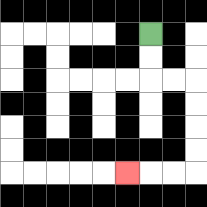{'start': '[6, 1]', 'end': '[5, 7]', 'path_directions': 'D,D,R,R,D,D,D,D,L,L,L', 'path_coordinates': '[[6, 1], [6, 2], [6, 3], [7, 3], [8, 3], [8, 4], [8, 5], [8, 6], [8, 7], [7, 7], [6, 7], [5, 7]]'}